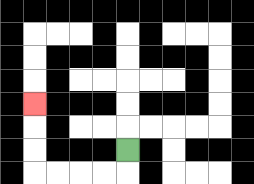{'start': '[5, 6]', 'end': '[1, 4]', 'path_directions': 'D,L,L,L,L,U,U,U', 'path_coordinates': '[[5, 6], [5, 7], [4, 7], [3, 7], [2, 7], [1, 7], [1, 6], [1, 5], [1, 4]]'}